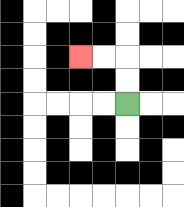{'start': '[5, 4]', 'end': '[3, 2]', 'path_directions': 'U,U,L,L', 'path_coordinates': '[[5, 4], [5, 3], [5, 2], [4, 2], [3, 2]]'}